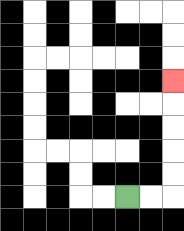{'start': '[5, 8]', 'end': '[7, 3]', 'path_directions': 'R,R,U,U,U,U,U', 'path_coordinates': '[[5, 8], [6, 8], [7, 8], [7, 7], [7, 6], [7, 5], [7, 4], [7, 3]]'}